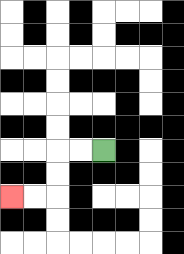{'start': '[4, 6]', 'end': '[0, 8]', 'path_directions': 'L,L,D,D,L,L', 'path_coordinates': '[[4, 6], [3, 6], [2, 6], [2, 7], [2, 8], [1, 8], [0, 8]]'}